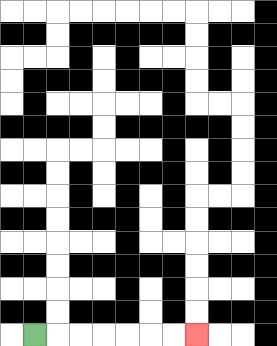{'start': '[1, 14]', 'end': '[8, 14]', 'path_directions': 'R,R,R,R,R,R,R', 'path_coordinates': '[[1, 14], [2, 14], [3, 14], [4, 14], [5, 14], [6, 14], [7, 14], [8, 14]]'}